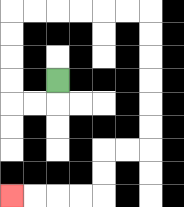{'start': '[2, 3]', 'end': '[0, 8]', 'path_directions': 'D,L,L,U,U,U,U,R,R,R,R,R,R,D,D,D,D,D,D,L,L,D,D,L,L,L,L', 'path_coordinates': '[[2, 3], [2, 4], [1, 4], [0, 4], [0, 3], [0, 2], [0, 1], [0, 0], [1, 0], [2, 0], [3, 0], [4, 0], [5, 0], [6, 0], [6, 1], [6, 2], [6, 3], [6, 4], [6, 5], [6, 6], [5, 6], [4, 6], [4, 7], [4, 8], [3, 8], [2, 8], [1, 8], [0, 8]]'}